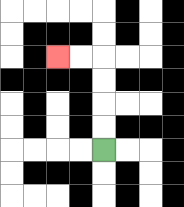{'start': '[4, 6]', 'end': '[2, 2]', 'path_directions': 'U,U,U,U,L,L', 'path_coordinates': '[[4, 6], [4, 5], [4, 4], [4, 3], [4, 2], [3, 2], [2, 2]]'}